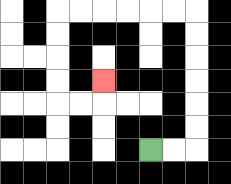{'start': '[6, 6]', 'end': '[4, 3]', 'path_directions': 'R,R,U,U,U,U,U,U,L,L,L,L,L,L,D,D,D,D,R,R,U', 'path_coordinates': '[[6, 6], [7, 6], [8, 6], [8, 5], [8, 4], [8, 3], [8, 2], [8, 1], [8, 0], [7, 0], [6, 0], [5, 0], [4, 0], [3, 0], [2, 0], [2, 1], [2, 2], [2, 3], [2, 4], [3, 4], [4, 4], [4, 3]]'}